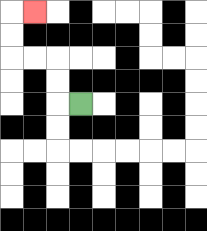{'start': '[3, 4]', 'end': '[1, 0]', 'path_directions': 'L,U,U,L,L,U,U,R', 'path_coordinates': '[[3, 4], [2, 4], [2, 3], [2, 2], [1, 2], [0, 2], [0, 1], [0, 0], [1, 0]]'}